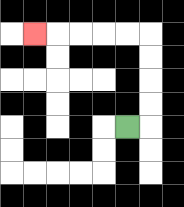{'start': '[5, 5]', 'end': '[1, 1]', 'path_directions': 'R,U,U,U,U,L,L,L,L,L', 'path_coordinates': '[[5, 5], [6, 5], [6, 4], [6, 3], [6, 2], [6, 1], [5, 1], [4, 1], [3, 1], [2, 1], [1, 1]]'}